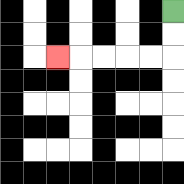{'start': '[7, 0]', 'end': '[2, 2]', 'path_directions': 'D,D,L,L,L,L,L', 'path_coordinates': '[[7, 0], [7, 1], [7, 2], [6, 2], [5, 2], [4, 2], [3, 2], [2, 2]]'}